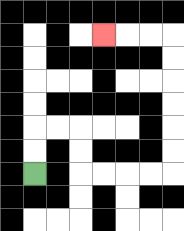{'start': '[1, 7]', 'end': '[4, 1]', 'path_directions': 'U,U,R,R,D,D,R,R,R,R,U,U,U,U,U,U,L,L,L', 'path_coordinates': '[[1, 7], [1, 6], [1, 5], [2, 5], [3, 5], [3, 6], [3, 7], [4, 7], [5, 7], [6, 7], [7, 7], [7, 6], [7, 5], [7, 4], [7, 3], [7, 2], [7, 1], [6, 1], [5, 1], [4, 1]]'}